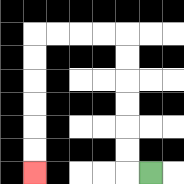{'start': '[6, 7]', 'end': '[1, 7]', 'path_directions': 'L,U,U,U,U,U,U,L,L,L,L,D,D,D,D,D,D', 'path_coordinates': '[[6, 7], [5, 7], [5, 6], [5, 5], [5, 4], [5, 3], [5, 2], [5, 1], [4, 1], [3, 1], [2, 1], [1, 1], [1, 2], [1, 3], [1, 4], [1, 5], [1, 6], [1, 7]]'}